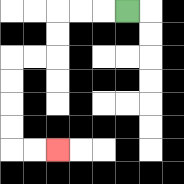{'start': '[5, 0]', 'end': '[2, 6]', 'path_directions': 'L,L,L,D,D,L,L,D,D,D,D,R,R', 'path_coordinates': '[[5, 0], [4, 0], [3, 0], [2, 0], [2, 1], [2, 2], [1, 2], [0, 2], [0, 3], [0, 4], [0, 5], [0, 6], [1, 6], [2, 6]]'}